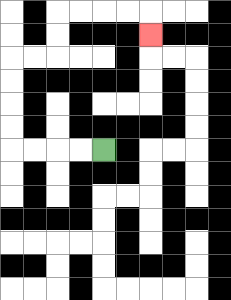{'start': '[4, 6]', 'end': '[6, 1]', 'path_directions': 'L,L,L,L,U,U,U,U,R,R,U,U,R,R,R,R,D', 'path_coordinates': '[[4, 6], [3, 6], [2, 6], [1, 6], [0, 6], [0, 5], [0, 4], [0, 3], [0, 2], [1, 2], [2, 2], [2, 1], [2, 0], [3, 0], [4, 0], [5, 0], [6, 0], [6, 1]]'}